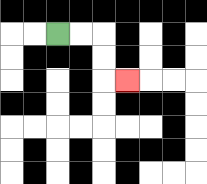{'start': '[2, 1]', 'end': '[5, 3]', 'path_directions': 'R,R,D,D,R', 'path_coordinates': '[[2, 1], [3, 1], [4, 1], [4, 2], [4, 3], [5, 3]]'}